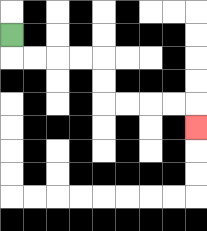{'start': '[0, 1]', 'end': '[8, 5]', 'path_directions': 'D,R,R,R,R,D,D,R,R,R,R,D', 'path_coordinates': '[[0, 1], [0, 2], [1, 2], [2, 2], [3, 2], [4, 2], [4, 3], [4, 4], [5, 4], [6, 4], [7, 4], [8, 4], [8, 5]]'}